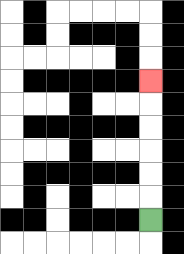{'start': '[6, 9]', 'end': '[6, 3]', 'path_directions': 'U,U,U,U,U,U', 'path_coordinates': '[[6, 9], [6, 8], [6, 7], [6, 6], [6, 5], [6, 4], [6, 3]]'}